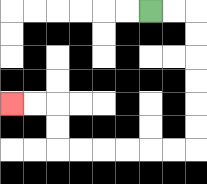{'start': '[6, 0]', 'end': '[0, 4]', 'path_directions': 'R,R,D,D,D,D,D,D,L,L,L,L,L,L,U,U,L,L', 'path_coordinates': '[[6, 0], [7, 0], [8, 0], [8, 1], [8, 2], [8, 3], [8, 4], [8, 5], [8, 6], [7, 6], [6, 6], [5, 6], [4, 6], [3, 6], [2, 6], [2, 5], [2, 4], [1, 4], [0, 4]]'}